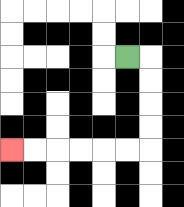{'start': '[5, 2]', 'end': '[0, 6]', 'path_directions': 'R,D,D,D,D,L,L,L,L,L,L', 'path_coordinates': '[[5, 2], [6, 2], [6, 3], [6, 4], [6, 5], [6, 6], [5, 6], [4, 6], [3, 6], [2, 6], [1, 6], [0, 6]]'}